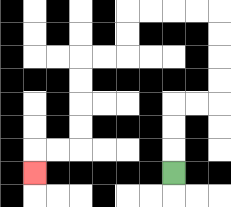{'start': '[7, 7]', 'end': '[1, 7]', 'path_directions': 'U,U,U,R,R,U,U,U,U,L,L,L,L,D,D,L,L,D,D,D,D,L,L,D', 'path_coordinates': '[[7, 7], [7, 6], [7, 5], [7, 4], [8, 4], [9, 4], [9, 3], [9, 2], [9, 1], [9, 0], [8, 0], [7, 0], [6, 0], [5, 0], [5, 1], [5, 2], [4, 2], [3, 2], [3, 3], [3, 4], [3, 5], [3, 6], [2, 6], [1, 6], [1, 7]]'}